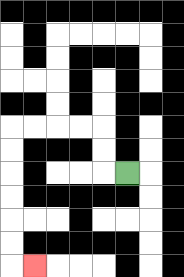{'start': '[5, 7]', 'end': '[1, 11]', 'path_directions': 'L,U,U,L,L,L,L,D,D,D,D,D,D,R', 'path_coordinates': '[[5, 7], [4, 7], [4, 6], [4, 5], [3, 5], [2, 5], [1, 5], [0, 5], [0, 6], [0, 7], [0, 8], [0, 9], [0, 10], [0, 11], [1, 11]]'}